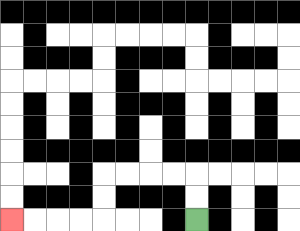{'start': '[8, 9]', 'end': '[0, 9]', 'path_directions': 'U,U,L,L,L,L,D,D,L,L,L,L', 'path_coordinates': '[[8, 9], [8, 8], [8, 7], [7, 7], [6, 7], [5, 7], [4, 7], [4, 8], [4, 9], [3, 9], [2, 9], [1, 9], [0, 9]]'}